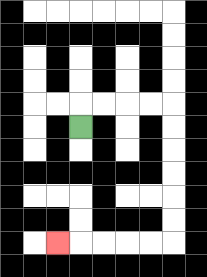{'start': '[3, 5]', 'end': '[2, 10]', 'path_directions': 'U,R,R,R,R,D,D,D,D,D,D,L,L,L,L,L', 'path_coordinates': '[[3, 5], [3, 4], [4, 4], [5, 4], [6, 4], [7, 4], [7, 5], [7, 6], [7, 7], [7, 8], [7, 9], [7, 10], [6, 10], [5, 10], [4, 10], [3, 10], [2, 10]]'}